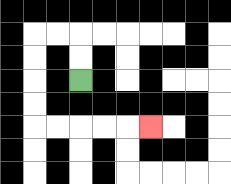{'start': '[3, 3]', 'end': '[6, 5]', 'path_directions': 'U,U,L,L,D,D,D,D,R,R,R,R,R', 'path_coordinates': '[[3, 3], [3, 2], [3, 1], [2, 1], [1, 1], [1, 2], [1, 3], [1, 4], [1, 5], [2, 5], [3, 5], [4, 5], [5, 5], [6, 5]]'}